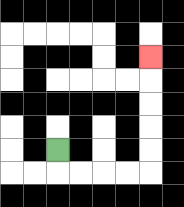{'start': '[2, 6]', 'end': '[6, 2]', 'path_directions': 'D,R,R,R,R,U,U,U,U,U', 'path_coordinates': '[[2, 6], [2, 7], [3, 7], [4, 7], [5, 7], [6, 7], [6, 6], [6, 5], [6, 4], [6, 3], [6, 2]]'}